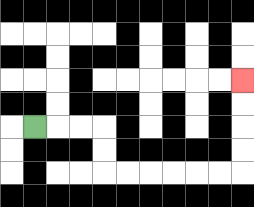{'start': '[1, 5]', 'end': '[10, 3]', 'path_directions': 'R,R,R,D,D,R,R,R,R,R,R,U,U,U,U', 'path_coordinates': '[[1, 5], [2, 5], [3, 5], [4, 5], [4, 6], [4, 7], [5, 7], [6, 7], [7, 7], [8, 7], [9, 7], [10, 7], [10, 6], [10, 5], [10, 4], [10, 3]]'}